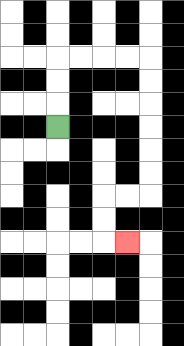{'start': '[2, 5]', 'end': '[5, 10]', 'path_directions': 'U,U,U,R,R,R,R,D,D,D,D,D,D,L,L,D,D,R', 'path_coordinates': '[[2, 5], [2, 4], [2, 3], [2, 2], [3, 2], [4, 2], [5, 2], [6, 2], [6, 3], [6, 4], [6, 5], [6, 6], [6, 7], [6, 8], [5, 8], [4, 8], [4, 9], [4, 10], [5, 10]]'}